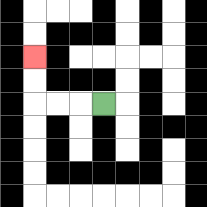{'start': '[4, 4]', 'end': '[1, 2]', 'path_directions': 'L,L,L,U,U', 'path_coordinates': '[[4, 4], [3, 4], [2, 4], [1, 4], [1, 3], [1, 2]]'}